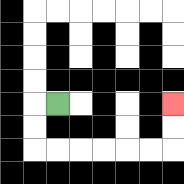{'start': '[2, 4]', 'end': '[7, 4]', 'path_directions': 'L,D,D,R,R,R,R,R,R,U,U', 'path_coordinates': '[[2, 4], [1, 4], [1, 5], [1, 6], [2, 6], [3, 6], [4, 6], [5, 6], [6, 6], [7, 6], [7, 5], [7, 4]]'}